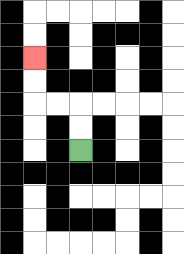{'start': '[3, 6]', 'end': '[1, 2]', 'path_directions': 'U,U,L,L,U,U', 'path_coordinates': '[[3, 6], [3, 5], [3, 4], [2, 4], [1, 4], [1, 3], [1, 2]]'}